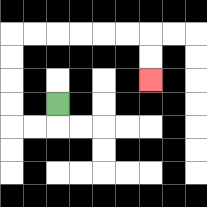{'start': '[2, 4]', 'end': '[6, 3]', 'path_directions': 'D,L,L,U,U,U,U,R,R,R,R,R,R,D,D', 'path_coordinates': '[[2, 4], [2, 5], [1, 5], [0, 5], [0, 4], [0, 3], [0, 2], [0, 1], [1, 1], [2, 1], [3, 1], [4, 1], [5, 1], [6, 1], [6, 2], [6, 3]]'}